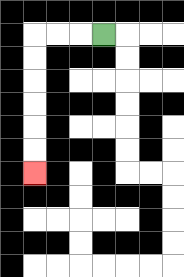{'start': '[4, 1]', 'end': '[1, 7]', 'path_directions': 'L,L,L,D,D,D,D,D,D', 'path_coordinates': '[[4, 1], [3, 1], [2, 1], [1, 1], [1, 2], [1, 3], [1, 4], [1, 5], [1, 6], [1, 7]]'}